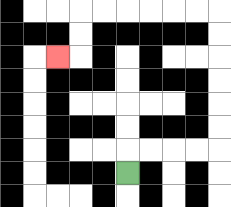{'start': '[5, 7]', 'end': '[2, 2]', 'path_directions': 'U,R,R,R,R,U,U,U,U,U,U,L,L,L,L,L,L,D,D,L', 'path_coordinates': '[[5, 7], [5, 6], [6, 6], [7, 6], [8, 6], [9, 6], [9, 5], [9, 4], [9, 3], [9, 2], [9, 1], [9, 0], [8, 0], [7, 0], [6, 0], [5, 0], [4, 0], [3, 0], [3, 1], [3, 2], [2, 2]]'}